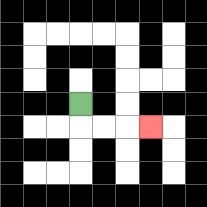{'start': '[3, 4]', 'end': '[6, 5]', 'path_directions': 'D,R,R,R', 'path_coordinates': '[[3, 4], [3, 5], [4, 5], [5, 5], [6, 5]]'}